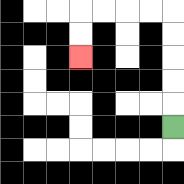{'start': '[7, 5]', 'end': '[3, 2]', 'path_directions': 'U,U,U,U,U,L,L,L,L,D,D', 'path_coordinates': '[[7, 5], [7, 4], [7, 3], [7, 2], [7, 1], [7, 0], [6, 0], [5, 0], [4, 0], [3, 0], [3, 1], [3, 2]]'}